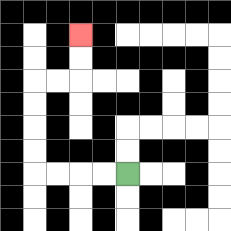{'start': '[5, 7]', 'end': '[3, 1]', 'path_directions': 'L,L,L,L,U,U,U,U,R,R,U,U', 'path_coordinates': '[[5, 7], [4, 7], [3, 7], [2, 7], [1, 7], [1, 6], [1, 5], [1, 4], [1, 3], [2, 3], [3, 3], [3, 2], [3, 1]]'}